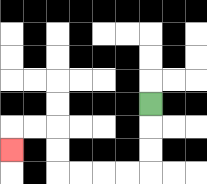{'start': '[6, 4]', 'end': '[0, 6]', 'path_directions': 'D,D,D,L,L,L,L,U,U,L,L,D', 'path_coordinates': '[[6, 4], [6, 5], [6, 6], [6, 7], [5, 7], [4, 7], [3, 7], [2, 7], [2, 6], [2, 5], [1, 5], [0, 5], [0, 6]]'}